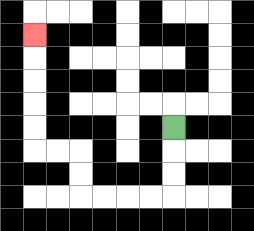{'start': '[7, 5]', 'end': '[1, 1]', 'path_directions': 'D,D,D,L,L,L,L,U,U,L,L,U,U,U,U,U', 'path_coordinates': '[[7, 5], [7, 6], [7, 7], [7, 8], [6, 8], [5, 8], [4, 8], [3, 8], [3, 7], [3, 6], [2, 6], [1, 6], [1, 5], [1, 4], [1, 3], [1, 2], [1, 1]]'}